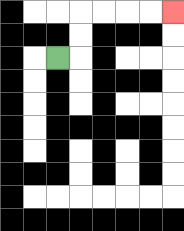{'start': '[2, 2]', 'end': '[7, 0]', 'path_directions': 'R,U,U,R,R,R,R', 'path_coordinates': '[[2, 2], [3, 2], [3, 1], [3, 0], [4, 0], [5, 0], [6, 0], [7, 0]]'}